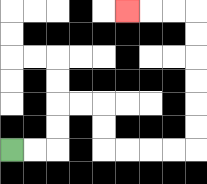{'start': '[0, 6]', 'end': '[5, 0]', 'path_directions': 'R,R,U,U,R,R,D,D,R,R,R,R,U,U,U,U,U,U,L,L,L', 'path_coordinates': '[[0, 6], [1, 6], [2, 6], [2, 5], [2, 4], [3, 4], [4, 4], [4, 5], [4, 6], [5, 6], [6, 6], [7, 6], [8, 6], [8, 5], [8, 4], [8, 3], [8, 2], [8, 1], [8, 0], [7, 0], [6, 0], [5, 0]]'}